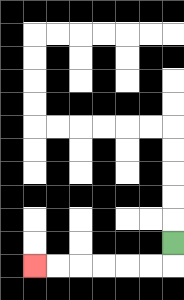{'start': '[7, 10]', 'end': '[1, 11]', 'path_directions': 'D,L,L,L,L,L,L', 'path_coordinates': '[[7, 10], [7, 11], [6, 11], [5, 11], [4, 11], [3, 11], [2, 11], [1, 11]]'}